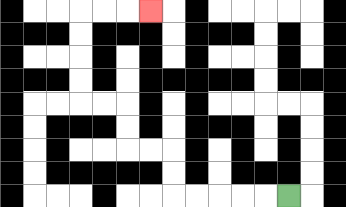{'start': '[12, 8]', 'end': '[6, 0]', 'path_directions': 'L,L,L,L,L,U,U,L,L,U,U,L,L,U,U,U,U,R,R,R', 'path_coordinates': '[[12, 8], [11, 8], [10, 8], [9, 8], [8, 8], [7, 8], [7, 7], [7, 6], [6, 6], [5, 6], [5, 5], [5, 4], [4, 4], [3, 4], [3, 3], [3, 2], [3, 1], [3, 0], [4, 0], [5, 0], [6, 0]]'}